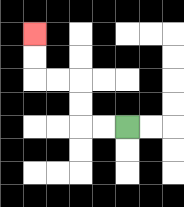{'start': '[5, 5]', 'end': '[1, 1]', 'path_directions': 'L,L,U,U,L,L,U,U', 'path_coordinates': '[[5, 5], [4, 5], [3, 5], [3, 4], [3, 3], [2, 3], [1, 3], [1, 2], [1, 1]]'}